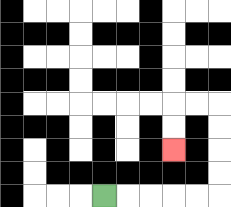{'start': '[4, 8]', 'end': '[7, 6]', 'path_directions': 'R,R,R,R,R,U,U,U,U,L,L,D,D', 'path_coordinates': '[[4, 8], [5, 8], [6, 8], [7, 8], [8, 8], [9, 8], [9, 7], [9, 6], [9, 5], [9, 4], [8, 4], [7, 4], [7, 5], [7, 6]]'}